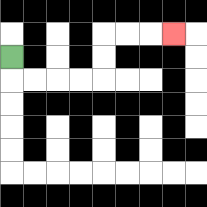{'start': '[0, 2]', 'end': '[7, 1]', 'path_directions': 'D,R,R,R,R,U,U,R,R,R', 'path_coordinates': '[[0, 2], [0, 3], [1, 3], [2, 3], [3, 3], [4, 3], [4, 2], [4, 1], [5, 1], [6, 1], [7, 1]]'}